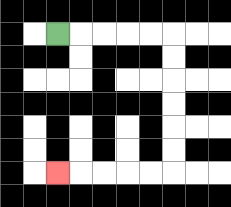{'start': '[2, 1]', 'end': '[2, 7]', 'path_directions': 'R,R,R,R,R,D,D,D,D,D,D,L,L,L,L,L', 'path_coordinates': '[[2, 1], [3, 1], [4, 1], [5, 1], [6, 1], [7, 1], [7, 2], [7, 3], [7, 4], [7, 5], [7, 6], [7, 7], [6, 7], [5, 7], [4, 7], [3, 7], [2, 7]]'}